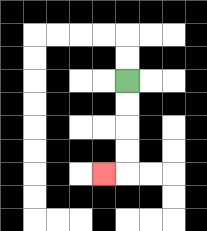{'start': '[5, 3]', 'end': '[4, 7]', 'path_directions': 'D,D,D,D,L', 'path_coordinates': '[[5, 3], [5, 4], [5, 5], [5, 6], [5, 7], [4, 7]]'}